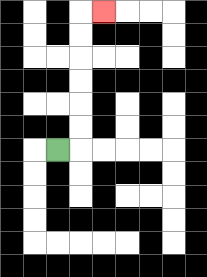{'start': '[2, 6]', 'end': '[4, 0]', 'path_directions': 'R,U,U,U,U,U,U,R', 'path_coordinates': '[[2, 6], [3, 6], [3, 5], [3, 4], [3, 3], [3, 2], [3, 1], [3, 0], [4, 0]]'}